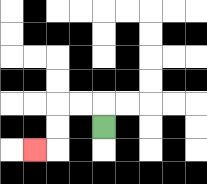{'start': '[4, 5]', 'end': '[1, 6]', 'path_directions': 'U,L,L,D,D,L', 'path_coordinates': '[[4, 5], [4, 4], [3, 4], [2, 4], [2, 5], [2, 6], [1, 6]]'}